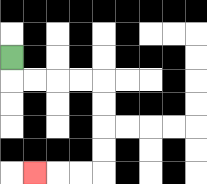{'start': '[0, 2]', 'end': '[1, 7]', 'path_directions': 'D,R,R,R,R,D,D,D,D,L,L,L', 'path_coordinates': '[[0, 2], [0, 3], [1, 3], [2, 3], [3, 3], [4, 3], [4, 4], [4, 5], [4, 6], [4, 7], [3, 7], [2, 7], [1, 7]]'}